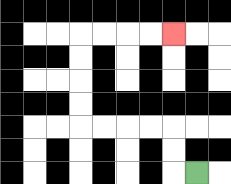{'start': '[8, 7]', 'end': '[7, 1]', 'path_directions': 'L,U,U,L,L,L,L,U,U,U,U,R,R,R,R', 'path_coordinates': '[[8, 7], [7, 7], [7, 6], [7, 5], [6, 5], [5, 5], [4, 5], [3, 5], [3, 4], [3, 3], [3, 2], [3, 1], [4, 1], [5, 1], [6, 1], [7, 1]]'}